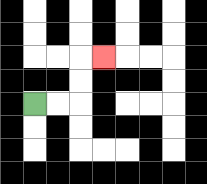{'start': '[1, 4]', 'end': '[4, 2]', 'path_directions': 'R,R,U,U,R', 'path_coordinates': '[[1, 4], [2, 4], [3, 4], [3, 3], [3, 2], [4, 2]]'}